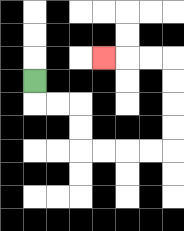{'start': '[1, 3]', 'end': '[4, 2]', 'path_directions': 'D,R,R,D,D,R,R,R,R,U,U,U,U,L,L,L', 'path_coordinates': '[[1, 3], [1, 4], [2, 4], [3, 4], [3, 5], [3, 6], [4, 6], [5, 6], [6, 6], [7, 6], [7, 5], [7, 4], [7, 3], [7, 2], [6, 2], [5, 2], [4, 2]]'}